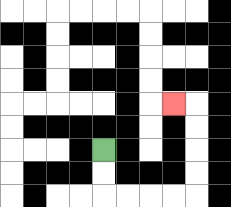{'start': '[4, 6]', 'end': '[7, 4]', 'path_directions': 'D,D,R,R,R,R,U,U,U,U,L', 'path_coordinates': '[[4, 6], [4, 7], [4, 8], [5, 8], [6, 8], [7, 8], [8, 8], [8, 7], [8, 6], [8, 5], [8, 4], [7, 4]]'}